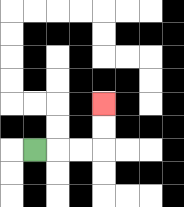{'start': '[1, 6]', 'end': '[4, 4]', 'path_directions': 'R,R,R,U,U', 'path_coordinates': '[[1, 6], [2, 6], [3, 6], [4, 6], [4, 5], [4, 4]]'}